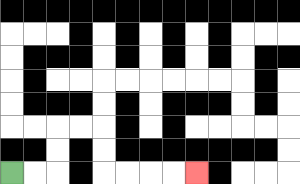{'start': '[0, 7]', 'end': '[8, 7]', 'path_directions': 'R,R,U,U,R,R,D,D,R,R,R,R', 'path_coordinates': '[[0, 7], [1, 7], [2, 7], [2, 6], [2, 5], [3, 5], [4, 5], [4, 6], [4, 7], [5, 7], [6, 7], [7, 7], [8, 7]]'}